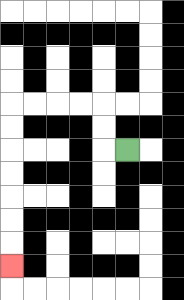{'start': '[5, 6]', 'end': '[0, 11]', 'path_directions': 'L,U,U,L,L,L,L,D,D,D,D,D,D,D', 'path_coordinates': '[[5, 6], [4, 6], [4, 5], [4, 4], [3, 4], [2, 4], [1, 4], [0, 4], [0, 5], [0, 6], [0, 7], [0, 8], [0, 9], [0, 10], [0, 11]]'}